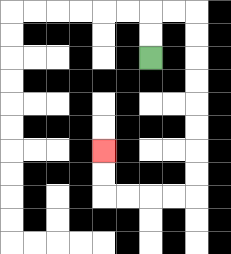{'start': '[6, 2]', 'end': '[4, 6]', 'path_directions': 'U,U,R,R,D,D,D,D,D,D,D,D,L,L,L,L,U,U', 'path_coordinates': '[[6, 2], [6, 1], [6, 0], [7, 0], [8, 0], [8, 1], [8, 2], [8, 3], [8, 4], [8, 5], [8, 6], [8, 7], [8, 8], [7, 8], [6, 8], [5, 8], [4, 8], [4, 7], [4, 6]]'}